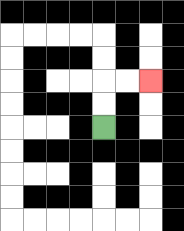{'start': '[4, 5]', 'end': '[6, 3]', 'path_directions': 'U,U,R,R', 'path_coordinates': '[[4, 5], [4, 4], [4, 3], [5, 3], [6, 3]]'}